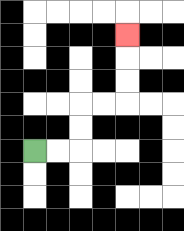{'start': '[1, 6]', 'end': '[5, 1]', 'path_directions': 'R,R,U,U,R,R,U,U,U', 'path_coordinates': '[[1, 6], [2, 6], [3, 6], [3, 5], [3, 4], [4, 4], [5, 4], [5, 3], [5, 2], [5, 1]]'}